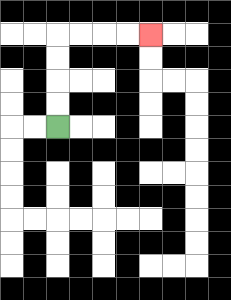{'start': '[2, 5]', 'end': '[6, 1]', 'path_directions': 'U,U,U,U,R,R,R,R', 'path_coordinates': '[[2, 5], [2, 4], [2, 3], [2, 2], [2, 1], [3, 1], [4, 1], [5, 1], [6, 1]]'}